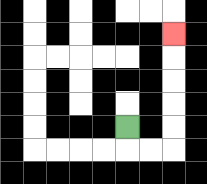{'start': '[5, 5]', 'end': '[7, 1]', 'path_directions': 'D,R,R,U,U,U,U,U', 'path_coordinates': '[[5, 5], [5, 6], [6, 6], [7, 6], [7, 5], [7, 4], [7, 3], [7, 2], [7, 1]]'}